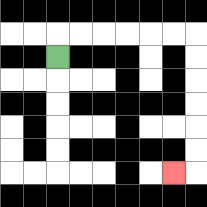{'start': '[2, 2]', 'end': '[7, 7]', 'path_directions': 'U,R,R,R,R,R,R,D,D,D,D,D,D,L', 'path_coordinates': '[[2, 2], [2, 1], [3, 1], [4, 1], [5, 1], [6, 1], [7, 1], [8, 1], [8, 2], [8, 3], [8, 4], [8, 5], [8, 6], [8, 7], [7, 7]]'}